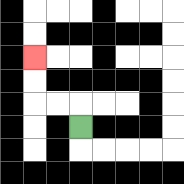{'start': '[3, 5]', 'end': '[1, 2]', 'path_directions': 'U,L,L,U,U', 'path_coordinates': '[[3, 5], [3, 4], [2, 4], [1, 4], [1, 3], [1, 2]]'}